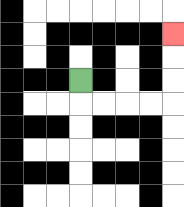{'start': '[3, 3]', 'end': '[7, 1]', 'path_directions': 'D,R,R,R,R,U,U,U', 'path_coordinates': '[[3, 3], [3, 4], [4, 4], [5, 4], [6, 4], [7, 4], [7, 3], [7, 2], [7, 1]]'}